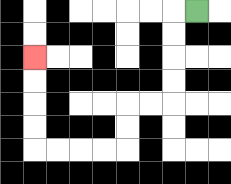{'start': '[8, 0]', 'end': '[1, 2]', 'path_directions': 'L,D,D,D,D,L,L,D,D,L,L,L,L,U,U,U,U', 'path_coordinates': '[[8, 0], [7, 0], [7, 1], [7, 2], [7, 3], [7, 4], [6, 4], [5, 4], [5, 5], [5, 6], [4, 6], [3, 6], [2, 6], [1, 6], [1, 5], [1, 4], [1, 3], [1, 2]]'}